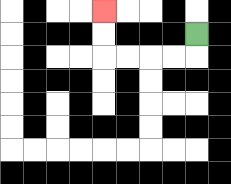{'start': '[8, 1]', 'end': '[4, 0]', 'path_directions': 'D,L,L,L,L,U,U', 'path_coordinates': '[[8, 1], [8, 2], [7, 2], [6, 2], [5, 2], [4, 2], [4, 1], [4, 0]]'}